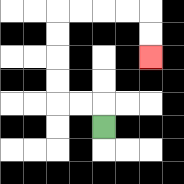{'start': '[4, 5]', 'end': '[6, 2]', 'path_directions': 'U,L,L,U,U,U,U,R,R,R,R,D,D', 'path_coordinates': '[[4, 5], [4, 4], [3, 4], [2, 4], [2, 3], [2, 2], [2, 1], [2, 0], [3, 0], [4, 0], [5, 0], [6, 0], [6, 1], [6, 2]]'}